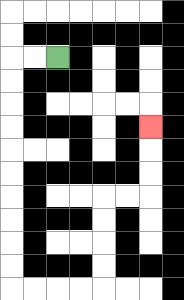{'start': '[2, 2]', 'end': '[6, 5]', 'path_directions': 'L,L,D,D,D,D,D,D,D,D,D,D,R,R,R,R,U,U,U,U,R,R,U,U,U', 'path_coordinates': '[[2, 2], [1, 2], [0, 2], [0, 3], [0, 4], [0, 5], [0, 6], [0, 7], [0, 8], [0, 9], [0, 10], [0, 11], [0, 12], [1, 12], [2, 12], [3, 12], [4, 12], [4, 11], [4, 10], [4, 9], [4, 8], [5, 8], [6, 8], [6, 7], [6, 6], [6, 5]]'}